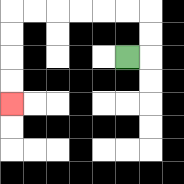{'start': '[5, 2]', 'end': '[0, 4]', 'path_directions': 'R,U,U,L,L,L,L,L,L,D,D,D,D', 'path_coordinates': '[[5, 2], [6, 2], [6, 1], [6, 0], [5, 0], [4, 0], [3, 0], [2, 0], [1, 0], [0, 0], [0, 1], [0, 2], [0, 3], [0, 4]]'}